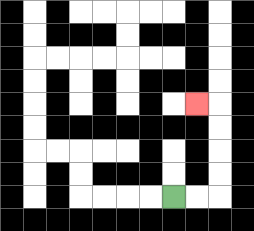{'start': '[7, 8]', 'end': '[8, 4]', 'path_directions': 'R,R,U,U,U,U,L', 'path_coordinates': '[[7, 8], [8, 8], [9, 8], [9, 7], [9, 6], [9, 5], [9, 4], [8, 4]]'}